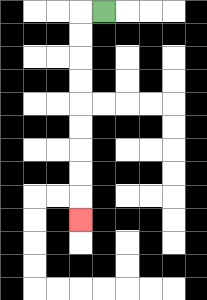{'start': '[4, 0]', 'end': '[3, 9]', 'path_directions': 'L,D,D,D,D,D,D,D,D,D', 'path_coordinates': '[[4, 0], [3, 0], [3, 1], [3, 2], [3, 3], [3, 4], [3, 5], [3, 6], [3, 7], [3, 8], [3, 9]]'}